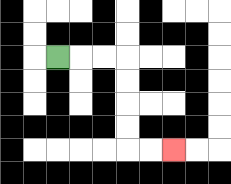{'start': '[2, 2]', 'end': '[7, 6]', 'path_directions': 'R,R,R,D,D,D,D,R,R', 'path_coordinates': '[[2, 2], [3, 2], [4, 2], [5, 2], [5, 3], [5, 4], [5, 5], [5, 6], [6, 6], [7, 6]]'}